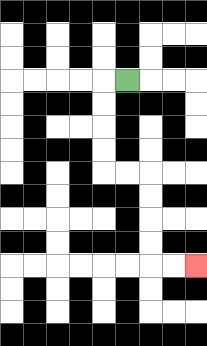{'start': '[5, 3]', 'end': '[8, 11]', 'path_directions': 'L,D,D,D,D,R,R,D,D,D,D,R,R', 'path_coordinates': '[[5, 3], [4, 3], [4, 4], [4, 5], [4, 6], [4, 7], [5, 7], [6, 7], [6, 8], [6, 9], [6, 10], [6, 11], [7, 11], [8, 11]]'}